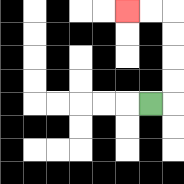{'start': '[6, 4]', 'end': '[5, 0]', 'path_directions': 'R,U,U,U,U,L,L', 'path_coordinates': '[[6, 4], [7, 4], [7, 3], [7, 2], [7, 1], [7, 0], [6, 0], [5, 0]]'}